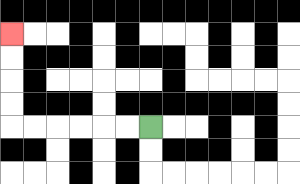{'start': '[6, 5]', 'end': '[0, 1]', 'path_directions': 'L,L,L,L,L,L,U,U,U,U', 'path_coordinates': '[[6, 5], [5, 5], [4, 5], [3, 5], [2, 5], [1, 5], [0, 5], [0, 4], [0, 3], [0, 2], [0, 1]]'}